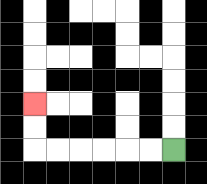{'start': '[7, 6]', 'end': '[1, 4]', 'path_directions': 'L,L,L,L,L,L,U,U', 'path_coordinates': '[[7, 6], [6, 6], [5, 6], [4, 6], [3, 6], [2, 6], [1, 6], [1, 5], [1, 4]]'}